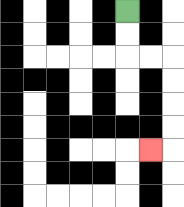{'start': '[5, 0]', 'end': '[6, 6]', 'path_directions': 'D,D,R,R,D,D,D,D,L', 'path_coordinates': '[[5, 0], [5, 1], [5, 2], [6, 2], [7, 2], [7, 3], [7, 4], [7, 5], [7, 6], [6, 6]]'}